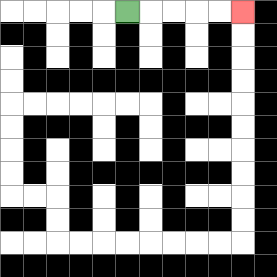{'start': '[5, 0]', 'end': '[10, 0]', 'path_directions': 'R,R,R,R,R', 'path_coordinates': '[[5, 0], [6, 0], [7, 0], [8, 0], [9, 0], [10, 0]]'}